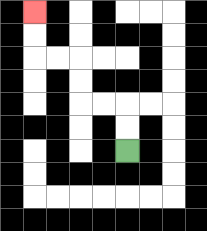{'start': '[5, 6]', 'end': '[1, 0]', 'path_directions': 'U,U,L,L,U,U,L,L,U,U', 'path_coordinates': '[[5, 6], [5, 5], [5, 4], [4, 4], [3, 4], [3, 3], [3, 2], [2, 2], [1, 2], [1, 1], [1, 0]]'}